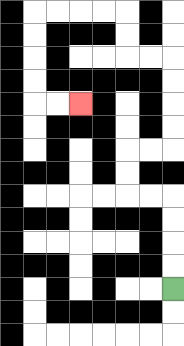{'start': '[7, 12]', 'end': '[3, 4]', 'path_directions': 'U,U,U,U,L,L,U,U,R,R,U,U,U,U,L,L,U,U,L,L,L,L,D,D,D,D,R,R', 'path_coordinates': '[[7, 12], [7, 11], [7, 10], [7, 9], [7, 8], [6, 8], [5, 8], [5, 7], [5, 6], [6, 6], [7, 6], [7, 5], [7, 4], [7, 3], [7, 2], [6, 2], [5, 2], [5, 1], [5, 0], [4, 0], [3, 0], [2, 0], [1, 0], [1, 1], [1, 2], [1, 3], [1, 4], [2, 4], [3, 4]]'}